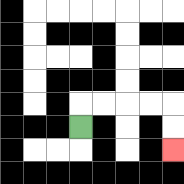{'start': '[3, 5]', 'end': '[7, 6]', 'path_directions': 'U,R,R,R,R,D,D', 'path_coordinates': '[[3, 5], [3, 4], [4, 4], [5, 4], [6, 4], [7, 4], [7, 5], [7, 6]]'}